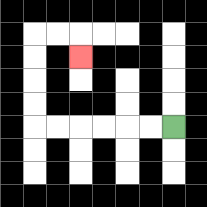{'start': '[7, 5]', 'end': '[3, 2]', 'path_directions': 'L,L,L,L,L,L,U,U,U,U,R,R,D', 'path_coordinates': '[[7, 5], [6, 5], [5, 5], [4, 5], [3, 5], [2, 5], [1, 5], [1, 4], [1, 3], [1, 2], [1, 1], [2, 1], [3, 1], [3, 2]]'}